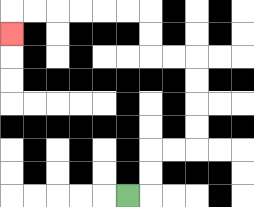{'start': '[5, 8]', 'end': '[0, 1]', 'path_directions': 'R,U,U,R,R,U,U,U,U,L,L,U,U,L,L,L,L,L,L,D', 'path_coordinates': '[[5, 8], [6, 8], [6, 7], [6, 6], [7, 6], [8, 6], [8, 5], [8, 4], [8, 3], [8, 2], [7, 2], [6, 2], [6, 1], [6, 0], [5, 0], [4, 0], [3, 0], [2, 0], [1, 0], [0, 0], [0, 1]]'}